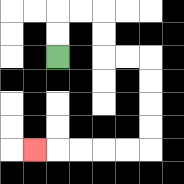{'start': '[2, 2]', 'end': '[1, 6]', 'path_directions': 'U,U,R,R,D,D,R,R,D,D,D,D,L,L,L,L,L', 'path_coordinates': '[[2, 2], [2, 1], [2, 0], [3, 0], [4, 0], [4, 1], [4, 2], [5, 2], [6, 2], [6, 3], [6, 4], [6, 5], [6, 6], [5, 6], [4, 6], [3, 6], [2, 6], [1, 6]]'}